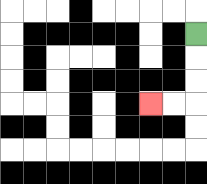{'start': '[8, 1]', 'end': '[6, 4]', 'path_directions': 'D,D,D,L,L', 'path_coordinates': '[[8, 1], [8, 2], [8, 3], [8, 4], [7, 4], [6, 4]]'}